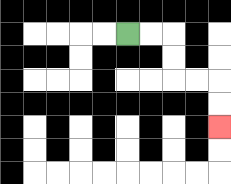{'start': '[5, 1]', 'end': '[9, 5]', 'path_directions': 'R,R,D,D,R,R,D,D', 'path_coordinates': '[[5, 1], [6, 1], [7, 1], [7, 2], [7, 3], [8, 3], [9, 3], [9, 4], [9, 5]]'}